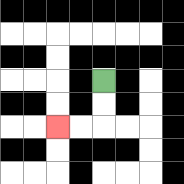{'start': '[4, 3]', 'end': '[2, 5]', 'path_directions': 'D,D,L,L', 'path_coordinates': '[[4, 3], [4, 4], [4, 5], [3, 5], [2, 5]]'}